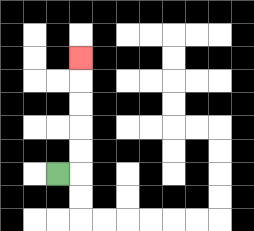{'start': '[2, 7]', 'end': '[3, 2]', 'path_directions': 'R,U,U,U,U,U', 'path_coordinates': '[[2, 7], [3, 7], [3, 6], [3, 5], [3, 4], [3, 3], [3, 2]]'}